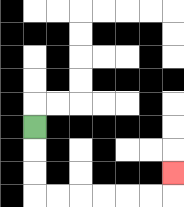{'start': '[1, 5]', 'end': '[7, 7]', 'path_directions': 'D,D,D,R,R,R,R,R,R,U', 'path_coordinates': '[[1, 5], [1, 6], [1, 7], [1, 8], [2, 8], [3, 8], [4, 8], [5, 8], [6, 8], [7, 8], [7, 7]]'}